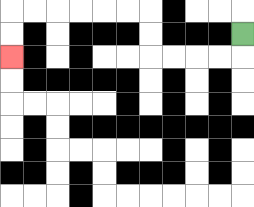{'start': '[10, 1]', 'end': '[0, 2]', 'path_directions': 'D,L,L,L,L,U,U,L,L,L,L,L,L,D,D', 'path_coordinates': '[[10, 1], [10, 2], [9, 2], [8, 2], [7, 2], [6, 2], [6, 1], [6, 0], [5, 0], [4, 0], [3, 0], [2, 0], [1, 0], [0, 0], [0, 1], [0, 2]]'}